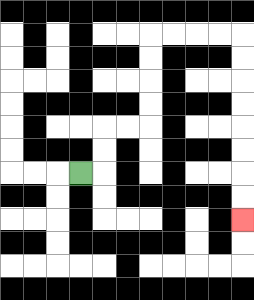{'start': '[3, 7]', 'end': '[10, 9]', 'path_directions': 'R,U,U,R,R,U,U,U,U,R,R,R,R,D,D,D,D,D,D,D,D', 'path_coordinates': '[[3, 7], [4, 7], [4, 6], [4, 5], [5, 5], [6, 5], [6, 4], [6, 3], [6, 2], [6, 1], [7, 1], [8, 1], [9, 1], [10, 1], [10, 2], [10, 3], [10, 4], [10, 5], [10, 6], [10, 7], [10, 8], [10, 9]]'}